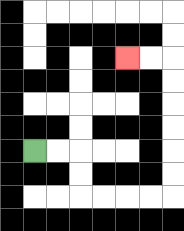{'start': '[1, 6]', 'end': '[5, 2]', 'path_directions': 'R,R,D,D,R,R,R,R,U,U,U,U,U,U,L,L', 'path_coordinates': '[[1, 6], [2, 6], [3, 6], [3, 7], [3, 8], [4, 8], [5, 8], [6, 8], [7, 8], [7, 7], [7, 6], [7, 5], [7, 4], [7, 3], [7, 2], [6, 2], [5, 2]]'}